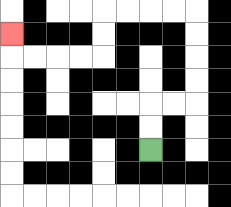{'start': '[6, 6]', 'end': '[0, 1]', 'path_directions': 'U,U,R,R,U,U,U,U,L,L,L,L,D,D,L,L,L,L,U', 'path_coordinates': '[[6, 6], [6, 5], [6, 4], [7, 4], [8, 4], [8, 3], [8, 2], [8, 1], [8, 0], [7, 0], [6, 0], [5, 0], [4, 0], [4, 1], [4, 2], [3, 2], [2, 2], [1, 2], [0, 2], [0, 1]]'}